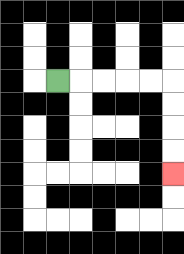{'start': '[2, 3]', 'end': '[7, 7]', 'path_directions': 'R,R,R,R,R,D,D,D,D', 'path_coordinates': '[[2, 3], [3, 3], [4, 3], [5, 3], [6, 3], [7, 3], [7, 4], [7, 5], [7, 6], [7, 7]]'}